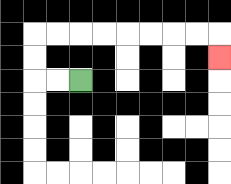{'start': '[3, 3]', 'end': '[9, 2]', 'path_directions': 'L,L,U,U,R,R,R,R,R,R,R,R,D', 'path_coordinates': '[[3, 3], [2, 3], [1, 3], [1, 2], [1, 1], [2, 1], [3, 1], [4, 1], [5, 1], [6, 1], [7, 1], [8, 1], [9, 1], [9, 2]]'}